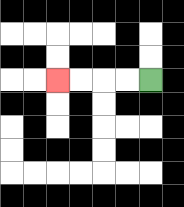{'start': '[6, 3]', 'end': '[2, 3]', 'path_directions': 'L,L,L,L', 'path_coordinates': '[[6, 3], [5, 3], [4, 3], [3, 3], [2, 3]]'}